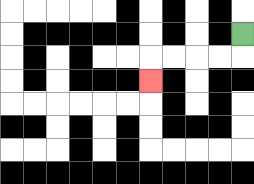{'start': '[10, 1]', 'end': '[6, 3]', 'path_directions': 'D,L,L,L,L,D', 'path_coordinates': '[[10, 1], [10, 2], [9, 2], [8, 2], [7, 2], [6, 2], [6, 3]]'}